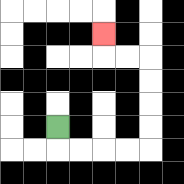{'start': '[2, 5]', 'end': '[4, 1]', 'path_directions': 'D,R,R,R,R,U,U,U,U,L,L,U', 'path_coordinates': '[[2, 5], [2, 6], [3, 6], [4, 6], [5, 6], [6, 6], [6, 5], [6, 4], [6, 3], [6, 2], [5, 2], [4, 2], [4, 1]]'}